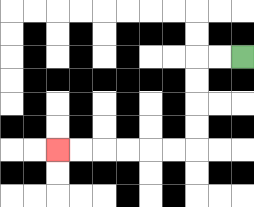{'start': '[10, 2]', 'end': '[2, 6]', 'path_directions': 'L,L,D,D,D,D,L,L,L,L,L,L', 'path_coordinates': '[[10, 2], [9, 2], [8, 2], [8, 3], [8, 4], [8, 5], [8, 6], [7, 6], [6, 6], [5, 6], [4, 6], [3, 6], [2, 6]]'}